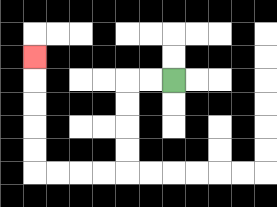{'start': '[7, 3]', 'end': '[1, 2]', 'path_directions': 'L,L,D,D,D,D,L,L,L,L,U,U,U,U,U', 'path_coordinates': '[[7, 3], [6, 3], [5, 3], [5, 4], [5, 5], [5, 6], [5, 7], [4, 7], [3, 7], [2, 7], [1, 7], [1, 6], [1, 5], [1, 4], [1, 3], [1, 2]]'}